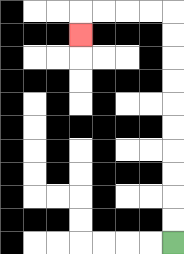{'start': '[7, 10]', 'end': '[3, 1]', 'path_directions': 'U,U,U,U,U,U,U,U,U,U,L,L,L,L,D', 'path_coordinates': '[[7, 10], [7, 9], [7, 8], [7, 7], [7, 6], [7, 5], [7, 4], [7, 3], [7, 2], [7, 1], [7, 0], [6, 0], [5, 0], [4, 0], [3, 0], [3, 1]]'}